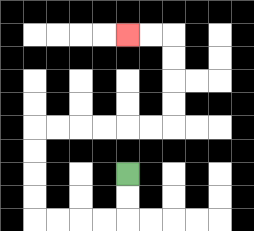{'start': '[5, 7]', 'end': '[5, 1]', 'path_directions': 'D,D,L,L,L,L,U,U,U,U,R,R,R,R,R,R,U,U,U,U,L,L', 'path_coordinates': '[[5, 7], [5, 8], [5, 9], [4, 9], [3, 9], [2, 9], [1, 9], [1, 8], [1, 7], [1, 6], [1, 5], [2, 5], [3, 5], [4, 5], [5, 5], [6, 5], [7, 5], [7, 4], [7, 3], [7, 2], [7, 1], [6, 1], [5, 1]]'}